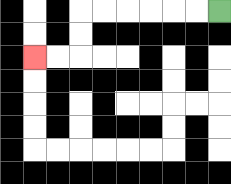{'start': '[9, 0]', 'end': '[1, 2]', 'path_directions': 'L,L,L,L,L,L,D,D,L,L', 'path_coordinates': '[[9, 0], [8, 0], [7, 0], [6, 0], [5, 0], [4, 0], [3, 0], [3, 1], [3, 2], [2, 2], [1, 2]]'}